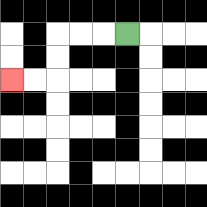{'start': '[5, 1]', 'end': '[0, 3]', 'path_directions': 'L,L,L,D,D,L,L', 'path_coordinates': '[[5, 1], [4, 1], [3, 1], [2, 1], [2, 2], [2, 3], [1, 3], [0, 3]]'}